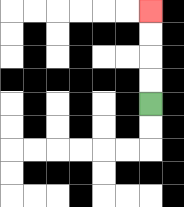{'start': '[6, 4]', 'end': '[6, 0]', 'path_directions': 'U,U,U,U', 'path_coordinates': '[[6, 4], [6, 3], [6, 2], [6, 1], [6, 0]]'}